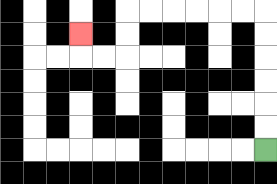{'start': '[11, 6]', 'end': '[3, 1]', 'path_directions': 'U,U,U,U,U,U,L,L,L,L,L,L,D,D,L,L,U', 'path_coordinates': '[[11, 6], [11, 5], [11, 4], [11, 3], [11, 2], [11, 1], [11, 0], [10, 0], [9, 0], [8, 0], [7, 0], [6, 0], [5, 0], [5, 1], [5, 2], [4, 2], [3, 2], [3, 1]]'}